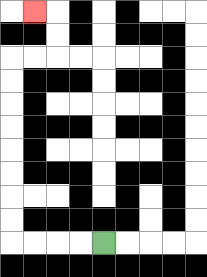{'start': '[4, 10]', 'end': '[1, 0]', 'path_directions': 'L,L,L,L,U,U,U,U,U,U,U,U,R,R,U,U,L', 'path_coordinates': '[[4, 10], [3, 10], [2, 10], [1, 10], [0, 10], [0, 9], [0, 8], [0, 7], [0, 6], [0, 5], [0, 4], [0, 3], [0, 2], [1, 2], [2, 2], [2, 1], [2, 0], [1, 0]]'}